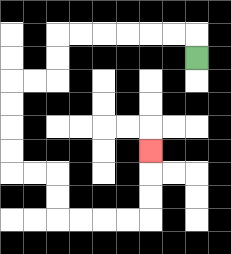{'start': '[8, 2]', 'end': '[6, 6]', 'path_directions': 'U,L,L,L,L,L,L,D,D,L,L,D,D,D,D,R,R,D,D,R,R,R,R,U,U,U', 'path_coordinates': '[[8, 2], [8, 1], [7, 1], [6, 1], [5, 1], [4, 1], [3, 1], [2, 1], [2, 2], [2, 3], [1, 3], [0, 3], [0, 4], [0, 5], [0, 6], [0, 7], [1, 7], [2, 7], [2, 8], [2, 9], [3, 9], [4, 9], [5, 9], [6, 9], [6, 8], [6, 7], [6, 6]]'}